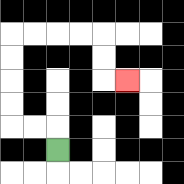{'start': '[2, 6]', 'end': '[5, 3]', 'path_directions': 'U,L,L,U,U,U,U,R,R,R,R,D,D,R', 'path_coordinates': '[[2, 6], [2, 5], [1, 5], [0, 5], [0, 4], [0, 3], [0, 2], [0, 1], [1, 1], [2, 1], [3, 1], [4, 1], [4, 2], [4, 3], [5, 3]]'}